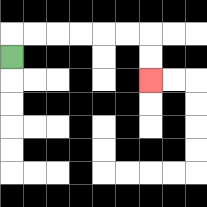{'start': '[0, 2]', 'end': '[6, 3]', 'path_directions': 'U,R,R,R,R,R,R,D,D', 'path_coordinates': '[[0, 2], [0, 1], [1, 1], [2, 1], [3, 1], [4, 1], [5, 1], [6, 1], [6, 2], [6, 3]]'}